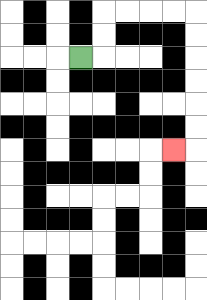{'start': '[3, 2]', 'end': '[7, 6]', 'path_directions': 'R,U,U,R,R,R,R,D,D,D,D,D,D,L', 'path_coordinates': '[[3, 2], [4, 2], [4, 1], [4, 0], [5, 0], [6, 0], [7, 0], [8, 0], [8, 1], [8, 2], [8, 3], [8, 4], [8, 5], [8, 6], [7, 6]]'}